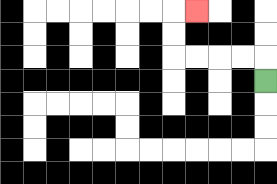{'start': '[11, 3]', 'end': '[8, 0]', 'path_directions': 'U,L,L,L,L,U,U,R', 'path_coordinates': '[[11, 3], [11, 2], [10, 2], [9, 2], [8, 2], [7, 2], [7, 1], [7, 0], [8, 0]]'}